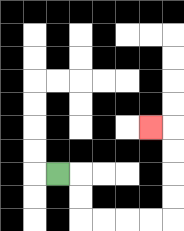{'start': '[2, 7]', 'end': '[6, 5]', 'path_directions': 'R,D,D,R,R,R,R,U,U,U,U,L', 'path_coordinates': '[[2, 7], [3, 7], [3, 8], [3, 9], [4, 9], [5, 9], [6, 9], [7, 9], [7, 8], [7, 7], [7, 6], [7, 5], [6, 5]]'}